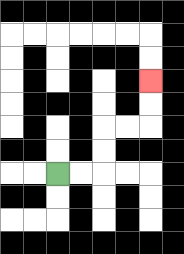{'start': '[2, 7]', 'end': '[6, 3]', 'path_directions': 'R,R,U,U,R,R,U,U', 'path_coordinates': '[[2, 7], [3, 7], [4, 7], [4, 6], [4, 5], [5, 5], [6, 5], [6, 4], [6, 3]]'}